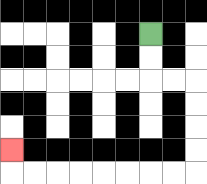{'start': '[6, 1]', 'end': '[0, 6]', 'path_directions': 'D,D,R,R,D,D,D,D,L,L,L,L,L,L,L,L,U', 'path_coordinates': '[[6, 1], [6, 2], [6, 3], [7, 3], [8, 3], [8, 4], [8, 5], [8, 6], [8, 7], [7, 7], [6, 7], [5, 7], [4, 7], [3, 7], [2, 7], [1, 7], [0, 7], [0, 6]]'}